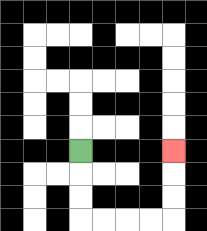{'start': '[3, 6]', 'end': '[7, 6]', 'path_directions': 'D,D,D,R,R,R,R,U,U,U', 'path_coordinates': '[[3, 6], [3, 7], [3, 8], [3, 9], [4, 9], [5, 9], [6, 9], [7, 9], [7, 8], [7, 7], [7, 6]]'}